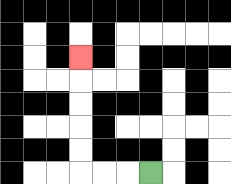{'start': '[6, 7]', 'end': '[3, 2]', 'path_directions': 'L,L,L,U,U,U,U,U', 'path_coordinates': '[[6, 7], [5, 7], [4, 7], [3, 7], [3, 6], [3, 5], [3, 4], [3, 3], [3, 2]]'}